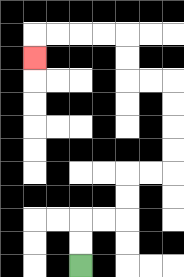{'start': '[3, 11]', 'end': '[1, 2]', 'path_directions': 'U,U,R,R,U,U,R,R,U,U,U,U,L,L,U,U,L,L,L,L,D', 'path_coordinates': '[[3, 11], [3, 10], [3, 9], [4, 9], [5, 9], [5, 8], [5, 7], [6, 7], [7, 7], [7, 6], [7, 5], [7, 4], [7, 3], [6, 3], [5, 3], [5, 2], [5, 1], [4, 1], [3, 1], [2, 1], [1, 1], [1, 2]]'}